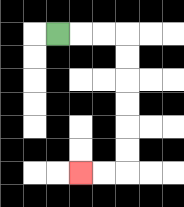{'start': '[2, 1]', 'end': '[3, 7]', 'path_directions': 'R,R,R,D,D,D,D,D,D,L,L', 'path_coordinates': '[[2, 1], [3, 1], [4, 1], [5, 1], [5, 2], [5, 3], [5, 4], [5, 5], [5, 6], [5, 7], [4, 7], [3, 7]]'}